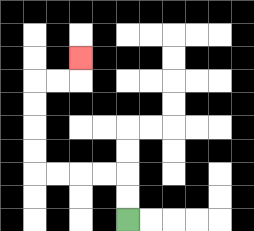{'start': '[5, 9]', 'end': '[3, 2]', 'path_directions': 'U,U,L,L,L,L,U,U,U,U,R,R,U', 'path_coordinates': '[[5, 9], [5, 8], [5, 7], [4, 7], [3, 7], [2, 7], [1, 7], [1, 6], [1, 5], [1, 4], [1, 3], [2, 3], [3, 3], [3, 2]]'}